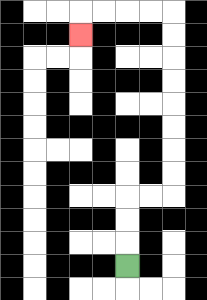{'start': '[5, 11]', 'end': '[3, 1]', 'path_directions': 'U,U,U,R,R,U,U,U,U,U,U,U,U,L,L,L,L,D', 'path_coordinates': '[[5, 11], [5, 10], [5, 9], [5, 8], [6, 8], [7, 8], [7, 7], [7, 6], [7, 5], [7, 4], [7, 3], [7, 2], [7, 1], [7, 0], [6, 0], [5, 0], [4, 0], [3, 0], [3, 1]]'}